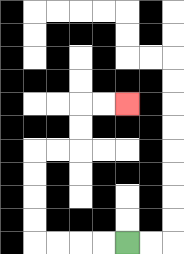{'start': '[5, 10]', 'end': '[5, 4]', 'path_directions': 'L,L,L,L,U,U,U,U,R,R,U,U,R,R', 'path_coordinates': '[[5, 10], [4, 10], [3, 10], [2, 10], [1, 10], [1, 9], [1, 8], [1, 7], [1, 6], [2, 6], [3, 6], [3, 5], [3, 4], [4, 4], [5, 4]]'}